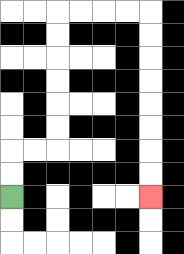{'start': '[0, 8]', 'end': '[6, 8]', 'path_directions': 'U,U,R,R,U,U,U,U,U,U,R,R,R,R,D,D,D,D,D,D,D,D', 'path_coordinates': '[[0, 8], [0, 7], [0, 6], [1, 6], [2, 6], [2, 5], [2, 4], [2, 3], [2, 2], [2, 1], [2, 0], [3, 0], [4, 0], [5, 0], [6, 0], [6, 1], [6, 2], [6, 3], [6, 4], [6, 5], [6, 6], [6, 7], [6, 8]]'}